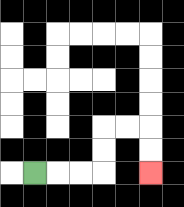{'start': '[1, 7]', 'end': '[6, 7]', 'path_directions': 'R,R,R,U,U,R,R,D,D', 'path_coordinates': '[[1, 7], [2, 7], [3, 7], [4, 7], [4, 6], [4, 5], [5, 5], [6, 5], [6, 6], [6, 7]]'}